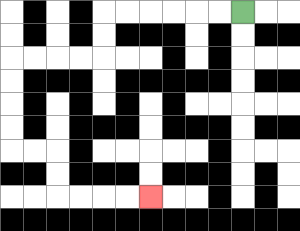{'start': '[10, 0]', 'end': '[6, 8]', 'path_directions': 'L,L,L,L,L,L,D,D,L,L,L,L,D,D,D,D,R,R,D,D,R,R,R,R', 'path_coordinates': '[[10, 0], [9, 0], [8, 0], [7, 0], [6, 0], [5, 0], [4, 0], [4, 1], [4, 2], [3, 2], [2, 2], [1, 2], [0, 2], [0, 3], [0, 4], [0, 5], [0, 6], [1, 6], [2, 6], [2, 7], [2, 8], [3, 8], [4, 8], [5, 8], [6, 8]]'}